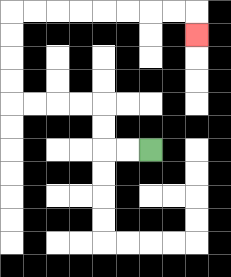{'start': '[6, 6]', 'end': '[8, 1]', 'path_directions': 'L,L,U,U,L,L,L,L,U,U,U,U,R,R,R,R,R,R,R,R,D', 'path_coordinates': '[[6, 6], [5, 6], [4, 6], [4, 5], [4, 4], [3, 4], [2, 4], [1, 4], [0, 4], [0, 3], [0, 2], [0, 1], [0, 0], [1, 0], [2, 0], [3, 0], [4, 0], [5, 0], [6, 0], [7, 0], [8, 0], [8, 1]]'}